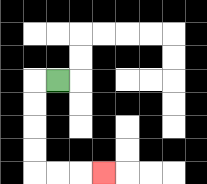{'start': '[2, 3]', 'end': '[4, 7]', 'path_directions': 'L,D,D,D,D,R,R,R', 'path_coordinates': '[[2, 3], [1, 3], [1, 4], [1, 5], [1, 6], [1, 7], [2, 7], [3, 7], [4, 7]]'}